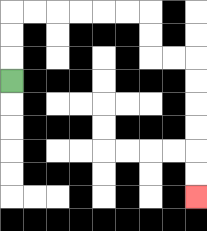{'start': '[0, 3]', 'end': '[8, 8]', 'path_directions': 'U,U,U,R,R,R,R,R,R,D,D,R,R,D,D,D,D,D,D', 'path_coordinates': '[[0, 3], [0, 2], [0, 1], [0, 0], [1, 0], [2, 0], [3, 0], [4, 0], [5, 0], [6, 0], [6, 1], [6, 2], [7, 2], [8, 2], [8, 3], [8, 4], [8, 5], [8, 6], [8, 7], [8, 8]]'}